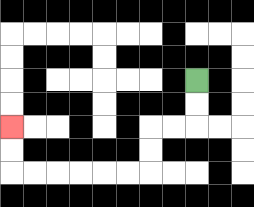{'start': '[8, 3]', 'end': '[0, 5]', 'path_directions': 'D,D,L,L,D,D,L,L,L,L,L,L,U,U', 'path_coordinates': '[[8, 3], [8, 4], [8, 5], [7, 5], [6, 5], [6, 6], [6, 7], [5, 7], [4, 7], [3, 7], [2, 7], [1, 7], [0, 7], [0, 6], [0, 5]]'}